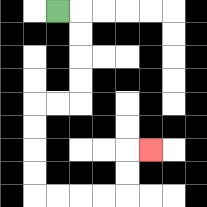{'start': '[2, 0]', 'end': '[6, 6]', 'path_directions': 'R,D,D,D,D,L,L,D,D,D,D,R,R,R,R,U,U,R', 'path_coordinates': '[[2, 0], [3, 0], [3, 1], [3, 2], [3, 3], [3, 4], [2, 4], [1, 4], [1, 5], [1, 6], [1, 7], [1, 8], [2, 8], [3, 8], [4, 8], [5, 8], [5, 7], [5, 6], [6, 6]]'}